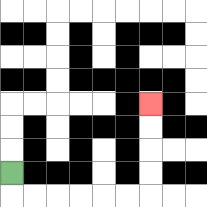{'start': '[0, 7]', 'end': '[6, 4]', 'path_directions': 'D,R,R,R,R,R,R,U,U,U,U', 'path_coordinates': '[[0, 7], [0, 8], [1, 8], [2, 8], [3, 8], [4, 8], [5, 8], [6, 8], [6, 7], [6, 6], [6, 5], [6, 4]]'}